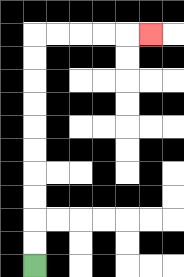{'start': '[1, 11]', 'end': '[6, 1]', 'path_directions': 'U,U,U,U,U,U,U,U,U,U,R,R,R,R,R', 'path_coordinates': '[[1, 11], [1, 10], [1, 9], [1, 8], [1, 7], [1, 6], [1, 5], [1, 4], [1, 3], [1, 2], [1, 1], [2, 1], [3, 1], [4, 1], [5, 1], [6, 1]]'}